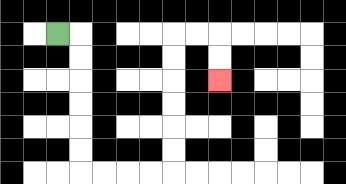{'start': '[2, 1]', 'end': '[9, 3]', 'path_directions': 'R,D,D,D,D,D,D,R,R,R,R,U,U,U,U,U,U,R,R,D,D', 'path_coordinates': '[[2, 1], [3, 1], [3, 2], [3, 3], [3, 4], [3, 5], [3, 6], [3, 7], [4, 7], [5, 7], [6, 7], [7, 7], [7, 6], [7, 5], [7, 4], [7, 3], [7, 2], [7, 1], [8, 1], [9, 1], [9, 2], [9, 3]]'}